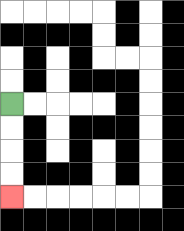{'start': '[0, 4]', 'end': '[0, 8]', 'path_directions': 'D,D,D,D', 'path_coordinates': '[[0, 4], [0, 5], [0, 6], [0, 7], [0, 8]]'}